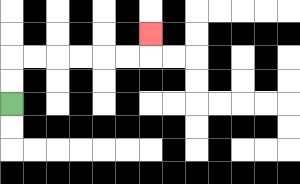{'start': '[0, 4]', 'end': '[6, 1]', 'path_directions': 'U,U,R,R,R,R,R,R,U', 'path_coordinates': '[[0, 4], [0, 3], [0, 2], [1, 2], [2, 2], [3, 2], [4, 2], [5, 2], [6, 2], [6, 1]]'}